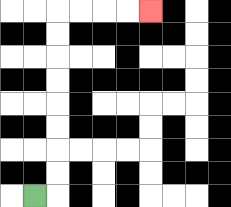{'start': '[1, 8]', 'end': '[6, 0]', 'path_directions': 'R,U,U,U,U,U,U,U,U,R,R,R,R', 'path_coordinates': '[[1, 8], [2, 8], [2, 7], [2, 6], [2, 5], [2, 4], [2, 3], [2, 2], [2, 1], [2, 0], [3, 0], [4, 0], [5, 0], [6, 0]]'}